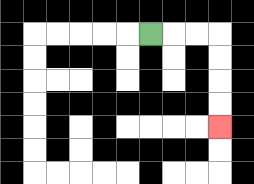{'start': '[6, 1]', 'end': '[9, 5]', 'path_directions': 'R,R,R,D,D,D,D', 'path_coordinates': '[[6, 1], [7, 1], [8, 1], [9, 1], [9, 2], [9, 3], [9, 4], [9, 5]]'}